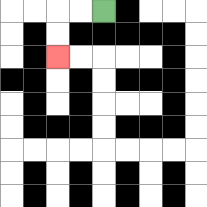{'start': '[4, 0]', 'end': '[2, 2]', 'path_directions': 'L,L,D,D', 'path_coordinates': '[[4, 0], [3, 0], [2, 0], [2, 1], [2, 2]]'}